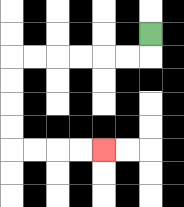{'start': '[6, 1]', 'end': '[4, 6]', 'path_directions': 'D,L,L,L,L,L,L,D,D,D,D,R,R,R,R', 'path_coordinates': '[[6, 1], [6, 2], [5, 2], [4, 2], [3, 2], [2, 2], [1, 2], [0, 2], [0, 3], [0, 4], [0, 5], [0, 6], [1, 6], [2, 6], [3, 6], [4, 6]]'}